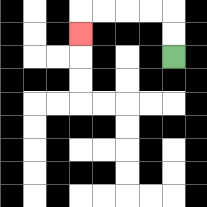{'start': '[7, 2]', 'end': '[3, 1]', 'path_directions': 'U,U,L,L,L,L,D', 'path_coordinates': '[[7, 2], [7, 1], [7, 0], [6, 0], [5, 0], [4, 0], [3, 0], [3, 1]]'}